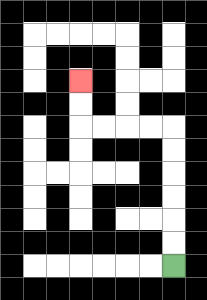{'start': '[7, 11]', 'end': '[3, 3]', 'path_directions': 'U,U,U,U,U,U,L,L,L,L,U,U', 'path_coordinates': '[[7, 11], [7, 10], [7, 9], [7, 8], [7, 7], [7, 6], [7, 5], [6, 5], [5, 5], [4, 5], [3, 5], [3, 4], [3, 3]]'}